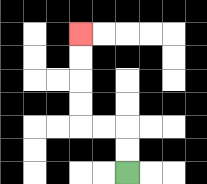{'start': '[5, 7]', 'end': '[3, 1]', 'path_directions': 'U,U,L,L,U,U,U,U', 'path_coordinates': '[[5, 7], [5, 6], [5, 5], [4, 5], [3, 5], [3, 4], [3, 3], [3, 2], [3, 1]]'}